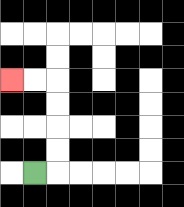{'start': '[1, 7]', 'end': '[0, 3]', 'path_directions': 'R,U,U,U,U,L,L', 'path_coordinates': '[[1, 7], [2, 7], [2, 6], [2, 5], [2, 4], [2, 3], [1, 3], [0, 3]]'}